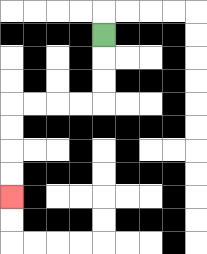{'start': '[4, 1]', 'end': '[0, 8]', 'path_directions': 'D,D,D,L,L,L,L,D,D,D,D', 'path_coordinates': '[[4, 1], [4, 2], [4, 3], [4, 4], [3, 4], [2, 4], [1, 4], [0, 4], [0, 5], [0, 6], [0, 7], [0, 8]]'}